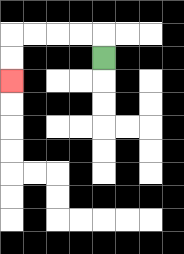{'start': '[4, 2]', 'end': '[0, 3]', 'path_directions': 'U,L,L,L,L,D,D', 'path_coordinates': '[[4, 2], [4, 1], [3, 1], [2, 1], [1, 1], [0, 1], [0, 2], [0, 3]]'}